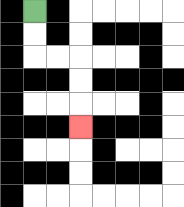{'start': '[1, 0]', 'end': '[3, 5]', 'path_directions': 'D,D,R,R,D,D,D', 'path_coordinates': '[[1, 0], [1, 1], [1, 2], [2, 2], [3, 2], [3, 3], [3, 4], [3, 5]]'}